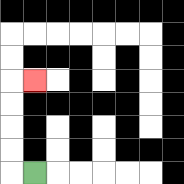{'start': '[1, 7]', 'end': '[1, 3]', 'path_directions': 'L,U,U,U,U,R', 'path_coordinates': '[[1, 7], [0, 7], [0, 6], [0, 5], [0, 4], [0, 3], [1, 3]]'}